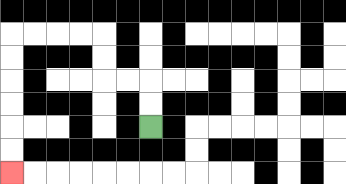{'start': '[6, 5]', 'end': '[0, 7]', 'path_directions': 'U,U,L,L,U,U,L,L,L,L,D,D,D,D,D,D', 'path_coordinates': '[[6, 5], [6, 4], [6, 3], [5, 3], [4, 3], [4, 2], [4, 1], [3, 1], [2, 1], [1, 1], [0, 1], [0, 2], [0, 3], [0, 4], [0, 5], [0, 6], [0, 7]]'}